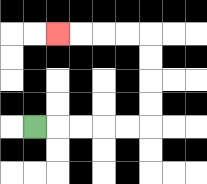{'start': '[1, 5]', 'end': '[2, 1]', 'path_directions': 'R,R,R,R,R,U,U,U,U,L,L,L,L', 'path_coordinates': '[[1, 5], [2, 5], [3, 5], [4, 5], [5, 5], [6, 5], [6, 4], [6, 3], [6, 2], [6, 1], [5, 1], [4, 1], [3, 1], [2, 1]]'}